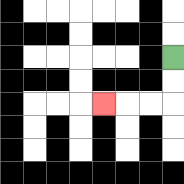{'start': '[7, 2]', 'end': '[4, 4]', 'path_directions': 'D,D,L,L,L', 'path_coordinates': '[[7, 2], [7, 3], [7, 4], [6, 4], [5, 4], [4, 4]]'}